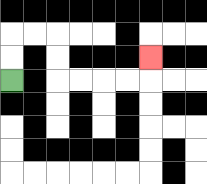{'start': '[0, 3]', 'end': '[6, 2]', 'path_directions': 'U,U,R,R,D,D,R,R,R,R,U', 'path_coordinates': '[[0, 3], [0, 2], [0, 1], [1, 1], [2, 1], [2, 2], [2, 3], [3, 3], [4, 3], [5, 3], [6, 3], [6, 2]]'}